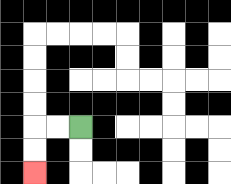{'start': '[3, 5]', 'end': '[1, 7]', 'path_directions': 'L,L,D,D', 'path_coordinates': '[[3, 5], [2, 5], [1, 5], [1, 6], [1, 7]]'}